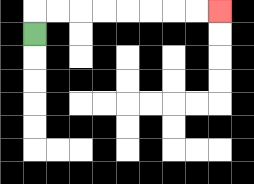{'start': '[1, 1]', 'end': '[9, 0]', 'path_directions': 'U,R,R,R,R,R,R,R,R', 'path_coordinates': '[[1, 1], [1, 0], [2, 0], [3, 0], [4, 0], [5, 0], [6, 0], [7, 0], [8, 0], [9, 0]]'}